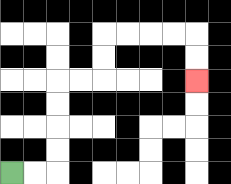{'start': '[0, 7]', 'end': '[8, 3]', 'path_directions': 'R,R,U,U,U,U,R,R,U,U,R,R,R,R,D,D', 'path_coordinates': '[[0, 7], [1, 7], [2, 7], [2, 6], [2, 5], [2, 4], [2, 3], [3, 3], [4, 3], [4, 2], [4, 1], [5, 1], [6, 1], [7, 1], [8, 1], [8, 2], [8, 3]]'}